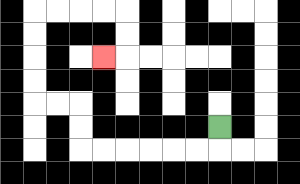{'start': '[9, 5]', 'end': '[4, 2]', 'path_directions': 'D,L,L,L,L,L,L,U,U,L,L,U,U,U,U,R,R,R,R,D,D,L', 'path_coordinates': '[[9, 5], [9, 6], [8, 6], [7, 6], [6, 6], [5, 6], [4, 6], [3, 6], [3, 5], [3, 4], [2, 4], [1, 4], [1, 3], [1, 2], [1, 1], [1, 0], [2, 0], [3, 0], [4, 0], [5, 0], [5, 1], [5, 2], [4, 2]]'}